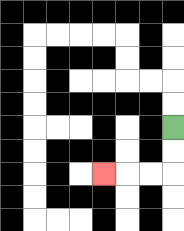{'start': '[7, 5]', 'end': '[4, 7]', 'path_directions': 'D,D,L,L,L', 'path_coordinates': '[[7, 5], [7, 6], [7, 7], [6, 7], [5, 7], [4, 7]]'}